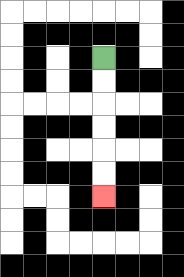{'start': '[4, 2]', 'end': '[4, 8]', 'path_directions': 'D,D,D,D,D,D', 'path_coordinates': '[[4, 2], [4, 3], [4, 4], [4, 5], [4, 6], [4, 7], [4, 8]]'}